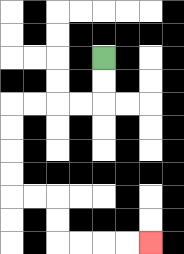{'start': '[4, 2]', 'end': '[6, 10]', 'path_directions': 'D,D,L,L,L,L,D,D,D,D,R,R,D,D,R,R,R,R', 'path_coordinates': '[[4, 2], [4, 3], [4, 4], [3, 4], [2, 4], [1, 4], [0, 4], [0, 5], [0, 6], [0, 7], [0, 8], [1, 8], [2, 8], [2, 9], [2, 10], [3, 10], [4, 10], [5, 10], [6, 10]]'}